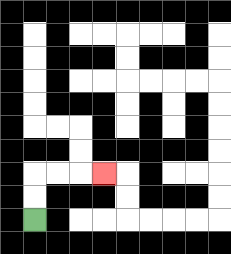{'start': '[1, 9]', 'end': '[4, 7]', 'path_directions': 'U,U,R,R,R', 'path_coordinates': '[[1, 9], [1, 8], [1, 7], [2, 7], [3, 7], [4, 7]]'}